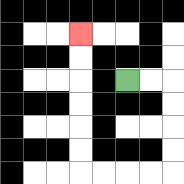{'start': '[5, 3]', 'end': '[3, 1]', 'path_directions': 'R,R,D,D,D,D,L,L,L,L,U,U,U,U,U,U', 'path_coordinates': '[[5, 3], [6, 3], [7, 3], [7, 4], [7, 5], [7, 6], [7, 7], [6, 7], [5, 7], [4, 7], [3, 7], [3, 6], [3, 5], [3, 4], [3, 3], [3, 2], [3, 1]]'}